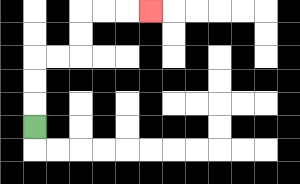{'start': '[1, 5]', 'end': '[6, 0]', 'path_directions': 'U,U,U,R,R,U,U,R,R,R', 'path_coordinates': '[[1, 5], [1, 4], [1, 3], [1, 2], [2, 2], [3, 2], [3, 1], [3, 0], [4, 0], [5, 0], [6, 0]]'}